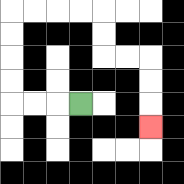{'start': '[3, 4]', 'end': '[6, 5]', 'path_directions': 'L,L,L,U,U,U,U,R,R,R,R,D,D,R,R,D,D,D', 'path_coordinates': '[[3, 4], [2, 4], [1, 4], [0, 4], [0, 3], [0, 2], [0, 1], [0, 0], [1, 0], [2, 0], [3, 0], [4, 0], [4, 1], [4, 2], [5, 2], [6, 2], [6, 3], [6, 4], [6, 5]]'}